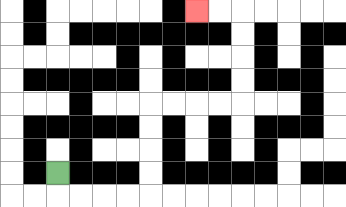{'start': '[2, 7]', 'end': '[8, 0]', 'path_directions': 'D,R,R,R,R,U,U,U,U,R,R,R,R,U,U,U,U,L,L', 'path_coordinates': '[[2, 7], [2, 8], [3, 8], [4, 8], [5, 8], [6, 8], [6, 7], [6, 6], [6, 5], [6, 4], [7, 4], [8, 4], [9, 4], [10, 4], [10, 3], [10, 2], [10, 1], [10, 0], [9, 0], [8, 0]]'}